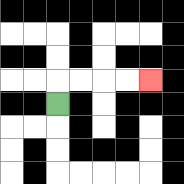{'start': '[2, 4]', 'end': '[6, 3]', 'path_directions': 'U,R,R,R,R', 'path_coordinates': '[[2, 4], [2, 3], [3, 3], [4, 3], [5, 3], [6, 3]]'}